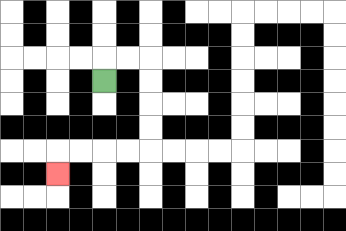{'start': '[4, 3]', 'end': '[2, 7]', 'path_directions': 'U,R,R,D,D,D,D,L,L,L,L,D', 'path_coordinates': '[[4, 3], [4, 2], [5, 2], [6, 2], [6, 3], [6, 4], [6, 5], [6, 6], [5, 6], [4, 6], [3, 6], [2, 6], [2, 7]]'}